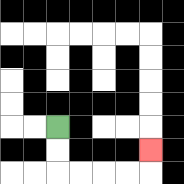{'start': '[2, 5]', 'end': '[6, 6]', 'path_directions': 'D,D,R,R,R,R,U', 'path_coordinates': '[[2, 5], [2, 6], [2, 7], [3, 7], [4, 7], [5, 7], [6, 7], [6, 6]]'}